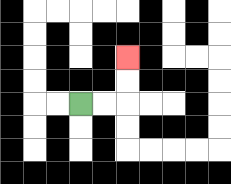{'start': '[3, 4]', 'end': '[5, 2]', 'path_directions': 'R,R,U,U', 'path_coordinates': '[[3, 4], [4, 4], [5, 4], [5, 3], [5, 2]]'}